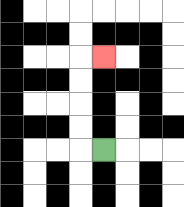{'start': '[4, 6]', 'end': '[4, 2]', 'path_directions': 'L,U,U,U,U,R', 'path_coordinates': '[[4, 6], [3, 6], [3, 5], [3, 4], [3, 3], [3, 2], [4, 2]]'}